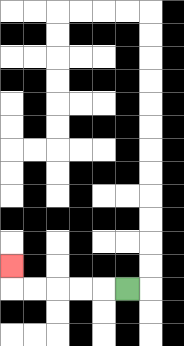{'start': '[5, 12]', 'end': '[0, 11]', 'path_directions': 'L,L,L,L,L,U', 'path_coordinates': '[[5, 12], [4, 12], [3, 12], [2, 12], [1, 12], [0, 12], [0, 11]]'}